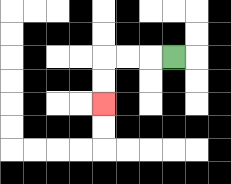{'start': '[7, 2]', 'end': '[4, 4]', 'path_directions': 'L,L,L,D,D', 'path_coordinates': '[[7, 2], [6, 2], [5, 2], [4, 2], [4, 3], [4, 4]]'}